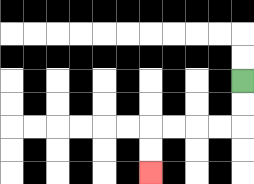{'start': '[10, 3]', 'end': '[6, 7]', 'path_directions': 'D,D,L,L,L,L,D,D', 'path_coordinates': '[[10, 3], [10, 4], [10, 5], [9, 5], [8, 5], [7, 5], [6, 5], [6, 6], [6, 7]]'}